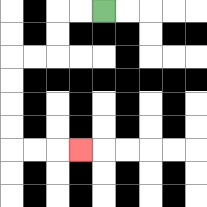{'start': '[4, 0]', 'end': '[3, 6]', 'path_directions': 'L,L,D,D,L,L,D,D,D,D,R,R,R', 'path_coordinates': '[[4, 0], [3, 0], [2, 0], [2, 1], [2, 2], [1, 2], [0, 2], [0, 3], [0, 4], [0, 5], [0, 6], [1, 6], [2, 6], [3, 6]]'}